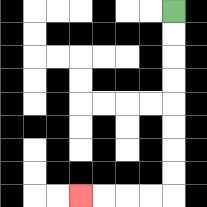{'start': '[7, 0]', 'end': '[3, 8]', 'path_directions': 'D,D,D,D,D,D,D,D,L,L,L,L', 'path_coordinates': '[[7, 0], [7, 1], [7, 2], [7, 3], [7, 4], [7, 5], [7, 6], [7, 7], [7, 8], [6, 8], [5, 8], [4, 8], [3, 8]]'}